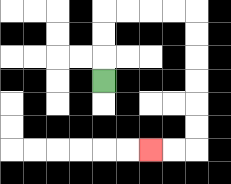{'start': '[4, 3]', 'end': '[6, 6]', 'path_directions': 'U,U,U,R,R,R,R,D,D,D,D,D,D,L,L', 'path_coordinates': '[[4, 3], [4, 2], [4, 1], [4, 0], [5, 0], [6, 0], [7, 0], [8, 0], [8, 1], [8, 2], [8, 3], [8, 4], [8, 5], [8, 6], [7, 6], [6, 6]]'}